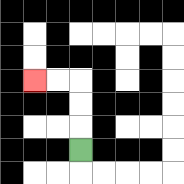{'start': '[3, 6]', 'end': '[1, 3]', 'path_directions': 'U,U,U,L,L', 'path_coordinates': '[[3, 6], [3, 5], [3, 4], [3, 3], [2, 3], [1, 3]]'}